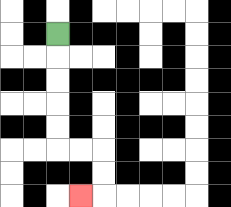{'start': '[2, 1]', 'end': '[3, 8]', 'path_directions': 'D,D,D,D,D,R,R,D,D,L', 'path_coordinates': '[[2, 1], [2, 2], [2, 3], [2, 4], [2, 5], [2, 6], [3, 6], [4, 6], [4, 7], [4, 8], [3, 8]]'}